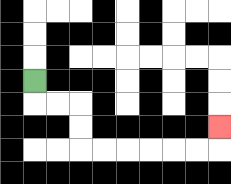{'start': '[1, 3]', 'end': '[9, 5]', 'path_directions': 'D,R,R,D,D,R,R,R,R,R,R,U', 'path_coordinates': '[[1, 3], [1, 4], [2, 4], [3, 4], [3, 5], [3, 6], [4, 6], [5, 6], [6, 6], [7, 6], [8, 6], [9, 6], [9, 5]]'}